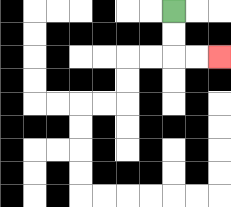{'start': '[7, 0]', 'end': '[9, 2]', 'path_directions': 'D,D,R,R', 'path_coordinates': '[[7, 0], [7, 1], [7, 2], [8, 2], [9, 2]]'}